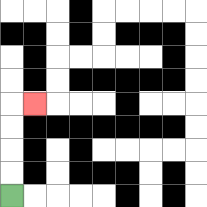{'start': '[0, 8]', 'end': '[1, 4]', 'path_directions': 'U,U,U,U,R', 'path_coordinates': '[[0, 8], [0, 7], [0, 6], [0, 5], [0, 4], [1, 4]]'}